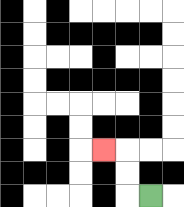{'start': '[6, 8]', 'end': '[4, 6]', 'path_directions': 'L,U,U,L', 'path_coordinates': '[[6, 8], [5, 8], [5, 7], [5, 6], [4, 6]]'}